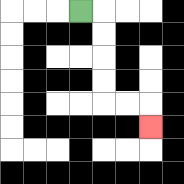{'start': '[3, 0]', 'end': '[6, 5]', 'path_directions': 'R,D,D,D,D,R,R,D', 'path_coordinates': '[[3, 0], [4, 0], [4, 1], [4, 2], [4, 3], [4, 4], [5, 4], [6, 4], [6, 5]]'}